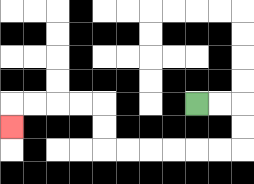{'start': '[8, 4]', 'end': '[0, 5]', 'path_directions': 'R,R,D,D,L,L,L,L,L,L,U,U,L,L,L,L,D', 'path_coordinates': '[[8, 4], [9, 4], [10, 4], [10, 5], [10, 6], [9, 6], [8, 6], [7, 6], [6, 6], [5, 6], [4, 6], [4, 5], [4, 4], [3, 4], [2, 4], [1, 4], [0, 4], [0, 5]]'}